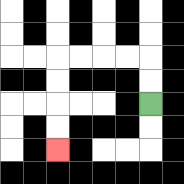{'start': '[6, 4]', 'end': '[2, 6]', 'path_directions': 'U,U,L,L,L,L,D,D,D,D', 'path_coordinates': '[[6, 4], [6, 3], [6, 2], [5, 2], [4, 2], [3, 2], [2, 2], [2, 3], [2, 4], [2, 5], [2, 6]]'}